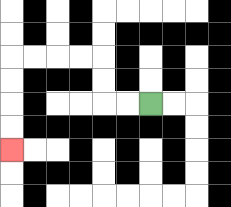{'start': '[6, 4]', 'end': '[0, 6]', 'path_directions': 'L,L,U,U,L,L,L,L,D,D,D,D', 'path_coordinates': '[[6, 4], [5, 4], [4, 4], [4, 3], [4, 2], [3, 2], [2, 2], [1, 2], [0, 2], [0, 3], [0, 4], [0, 5], [0, 6]]'}